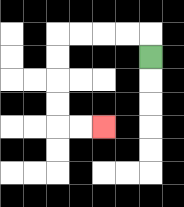{'start': '[6, 2]', 'end': '[4, 5]', 'path_directions': 'U,L,L,L,L,D,D,D,D,R,R', 'path_coordinates': '[[6, 2], [6, 1], [5, 1], [4, 1], [3, 1], [2, 1], [2, 2], [2, 3], [2, 4], [2, 5], [3, 5], [4, 5]]'}